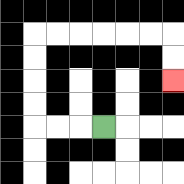{'start': '[4, 5]', 'end': '[7, 3]', 'path_directions': 'L,L,L,U,U,U,U,R,R,R,R,R,R,D,D', 'path_coordinates': '[[4, 5], [3, 5], [2, 5], [1, 5], [1, 4], [1, 3], [1, 2], [1, 1], [2, 1], [3, 1], [4, 1], [5, 1], [6, 1], [7, 1], [7, 2], [7, 3]]'}